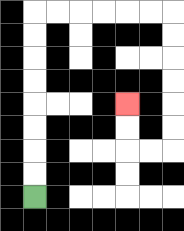{'start': '[1, 8]', 'end': '[5, 4]', 'path_directions': 'U,U,U,U,U,U,U,U,R,R,R,R,R,R,D,D,D,D,D,D,L,L,U,U', 'path_coordinates': '[[1, 8], [1, 7], [1, 6], [1, 5], [1, 4], [1, 3], [1, 2], [1, 1], [1, 0], [2, 0], [3, 0], [4, 0], [5, 0], [6, 0], [7, 0], [7, 1], [7, 2], [7, 3], [7, 4], [7, 5], [7, 6], [6, 6], [5, 6], [5, 5], [5, 4]]'}